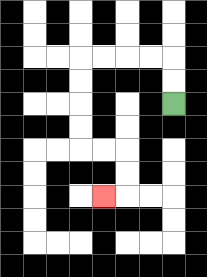{'start': '[7, 4]', 'end': '[4, 8]', 'path_directions': 'U,U,L,L,L,L,D,D,D,D,R,R,D,D,L', 'path_coordinates': '[[7, 4], [7, 3], [7, 2], [6, 2], [5, 2], [4, 2], [3, 2], [3, 3], [3, 4], [3, 5], [3, 6], [4, 6], [5, 6], [5, 7], [5, 8], [4, 8]]'}